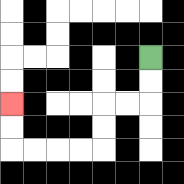{'start': '[6, 2]', 'end': '[0, 4]', 'path_directions': 'D,D,L,L,D,D,L,L,L,L,U,U', 'path_coordinates': '[[6, 2], [6, 3], [6, 4], [5, 4], [4, 4], [4, 5], [4, 6], [3, 6], [2, 6], [1, 6], [0, 6], [0, 5], [0, 4]]'}